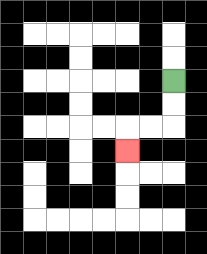{'start': '[7, 3]', 'end': '[5, 6]', 'path_directions': 'D,D,L,L,D', 'path_coordinates': '[[7, 3], [7, 4], [7, 5], [6, 5], [5, 5], [5, 6]]'}